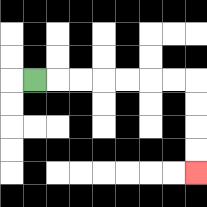{'start': '[1, 3]', 'end': '[8, 7]', 'path_directions': 'R,R,R,R,R,R,R,D,D,D,D', 'path_coordinates': '[[1, 3], [2, 3], [3, 3], [4, 3], [5, 3], [6, 3], [7, 3], [8, 3], [8, 4], [8, 5], [8, 6], [8, 7]]'}